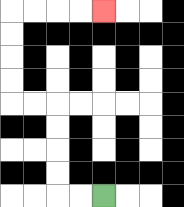{'start': '[4, 8]', 'end': '[4, 0]', 'path_directions': 'L,L,U,U,U,U,L,L,U,U,U,U,R,R,R,R', 'path_coordinates': '[[4, 8], [3, 8], [2, 8], [2, 7], [2, 6], [2, 5], [2, 4], [1, 4], [0, 4], [0, 3], [0, 2], [0, 1], [0, 0], [1, 0], [2, 0], [3, 0], [4, 0]]'}